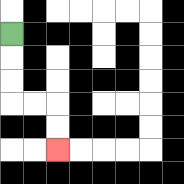{'start': '[0, 1]', 'end': '[2, 6]', 'path_directions': 'D,D,D,R,R,D,D', 'path_coordinates': '[[0, 1], [0, 2], [0, 3], [0, 4], [1, 4], [2, 4], [2, 5], [2, 6]]'}